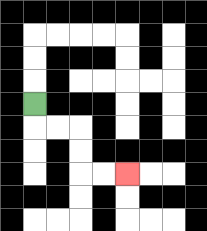{'start': '[1, 4]', 'end': '[5, 7]', 'path_directions': 'D,R,R,D,D,R,R', 'path_coordinates': '[[1, 4], [1, 5], [2, 5], [3, 5], [3, 6], [3, 7], [4, 7], [5, 7]]'}